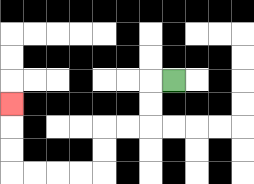{'start': '[7, 3]', 'end': '[0, 4]', 'path_directions': 'L,D,D,L,L,D,D,L,L,L,L,U,U,U', 'path_coordinates': '[[7, 3], [6, 3], [6, 4], [6, 5], [5, 5], [4, 5], [4, 6], [4, 7], [3, 7], [2, 7], [1, 7], [0, 7], [0, 6], [0, 5], [0, 4]]'}